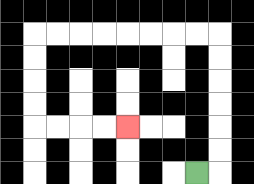{'start': '[8, 7]', 'end': '[5, 5]', 'path_directions': 'R,U,U,U,U,U,U,L,L,L,L,L,L,L,L,D,D,D,D,R,R,R,R', 'path_coordinates': '[[8, 7], [9, 7], [9, 6], [9, 5], [9, 4], [9, 3], [9, 2], [9, 1], [8, 1], [7, 1], [6, 1], [5, 1], [4, 1], [3, 1], [2, 1], [1, 1], [1, 2], [1, 3], [1, 4], [1, 5], [2, 5], [3, 5], [4, 5], [5, 5]]'}